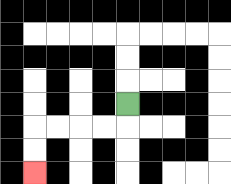{'start': '[5, 4]', 'end': '[1, 7]', 'path_directions': 'D,L,L,L,L,D,D', 'path_coordinates': '[[5, 4], [5, 5], [4, 5], [3, 5], [2, 5], [1, 5], [1, 6], [1, 7]]'}